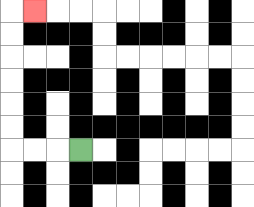{'start': '[3, 6]', 'end': '[1, 0]', 'path_directions': 'L,L,L,U,U,U,U,U,U,R', 'path_coordinates': '[[3, 6], [2, 6], [1, 6], [0, 6], [0, 5], [0, 4], [0, 3], [0, 2], [0, 1], [0, 0], [1, 0]]'}